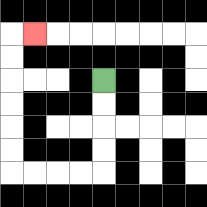{'start': '[4, 3]', 'end': '[1, 1]', 'path_directions': 'D,D,D,D,L,L,L,L,U,U,U,U,U,U,R', 'path_coordinates': '[[4, 3], [4, 4], [4, 5], [4, 6], [4, 7], [3, 7], [2, 7], [1, 7], [0, 7], [0, 6], [0, 5], [0, 4], [0, 3], [0, 2], [0, 1], [1, 1]]'}